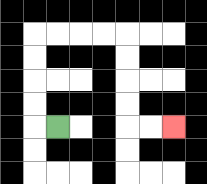{'start': '[2, 5]', 'end': '[7, 5]', 'path_directions': 'L,U,U,U,U,R,R,R,R,D,D,D,D,R,R', 'path_coordinates': '[[2, 5], [1, 5], [1, 4], [1, 3], [1, 2], [1, 1], [2, 1], [3, 1], [4, 1], [5, 1], [5, 2], [5, 3], [5, 4], [5, 5], [6, 5], [7, 5]]'}